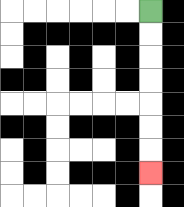{'start': '[6, 0]', 'end': '[6, 7]', 'path_directions': 'D,D,D,D,D,D,D', 'path_coordinates': '[[6, 0], [6, 1], [6, 2], [6, 3], [6, 4], [6, 5], [6, 6], [6, 7]]'}